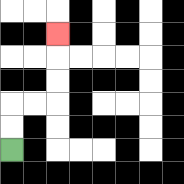{'start': '[0, 6]', 'end': '[2, 1]', 'path_directions': 'U,U,R,R,U,U,U', 'path_coordinates': '[[0, 6], [0, 5], [0, 4], [1, 4], [2, 4], [2, 3], [2, 2], [2, 1]]'}